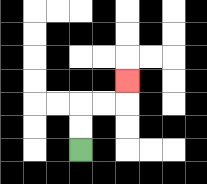{'start': '[3, 6]', 'end': '[5, 3]', 'path_directions': 'U,U,R,R,U', 'path_coordinates': '[[3, 6], [3, 5], [3, 4], [4, 4], [5, 4], [5, 3]]'}